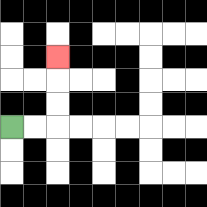{'start': '[0, 5]', 'end': '[2, 2]', 'path_directions': 'R,R,U,U,U', 'path_coordinates': '[[0, 5], [1, 5], [2, 5], [2, 4], [2, 3], [2, 2]]'}